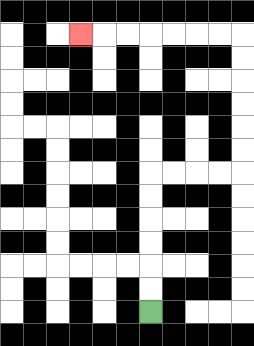{'start': '[6, 13]', 'end': '[3, 1]', 'path_directions': 'U,U,U,U,U,U,R,R,R,R,U,U,U,U,U,U,L,L,L,L,L,L,L', 'path_coordinates': '[[6, 13], [6, 12], [6, 11], [6, 10], [6, 9], [6, 8], [6, 7], [7, 7], [8, 7], [9, 7], [10, 7], [10, 6], [10, 5], [10, 4], [10, 3], [10, 2], [10, 1], [9, 1], [8, 1], [7, 1], [6, 1], [5, 1], [4, 1], [3, 1]]'}